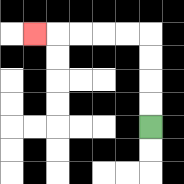{'start': '[6, 5]', 'end': '[1, 1]', 'path_directions': 'U,U,U,U,L,L,L,L,L', 'path_coordinates': '[[6, 5], [6, 4], [6, 3], [6, 2], [6, 1], [5, 1], [4, 1], [3, 1], [2, 1], [1, 1]]'}